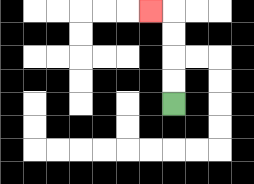{'start': '[7, 4]', 'end': '[6, 0]', 'path_directions': 'U,U,U,U,L', 'path_coordinates': '[[7, 4], [7, 3], [7, 2], [7, 1], [7, 0], [6, 0]]'}